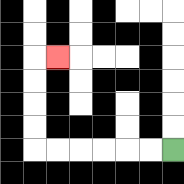{'start': '[7, 6]', 'end': '[2, 2]', 'path_directions': 'L,L,L,L,L,L,U,U,U,U,R', 'path_coordinates': '[[7, 6], [6, 6], [5, 6], [4, 6], [3, 6], [2, 6], [1, 6], [1, 5], [1, 4], [1, 3], [1, 2], [2, 2]]'}